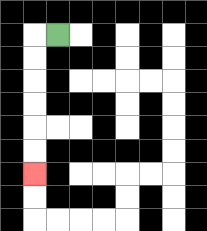{'start': '[2, 1]', 'end': '[1, 7]', 'path_directions': 'L,D,D,D,D,D,D', 'path_coordinates': '[[2, 1], [1, 1], [1, 2], [1, 3], [1, 4], [1, 5], [1, 6], [1, 7]]'}